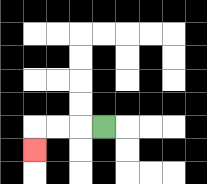{'start': '[4, 5]', 'end': '[1, 6]', 'path_directions': 'L,L,L,D', 'path_coordinates': '[[4, 5], [3, 5], [2, 5], [1, 5], [1, 6]]'}